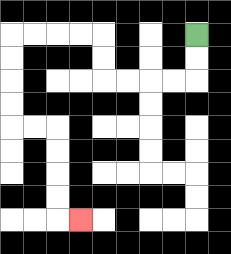{'start': '[8, 1]', 'end': '[3, 9]', 'path_directions': 'D,D,L,L,L,L,U,U,L,L,L,L,D,D,D,D,R,R,D,D,D,D,R', 'path_coordinates': '[[8, 1], [8, 2], [8, 3], [7, 3], [6, 3], [5, 3], [4, 3], [4, 2], [4, 1], [3, 1], [2, 1], [1, 1], [0, 1], [0, 2], [0, 3], [0, 4], [0, 5], [1, 5], [2, 5], [2, 6], [2, 7], [2, 8], [2, 9], [3, 9]]'}